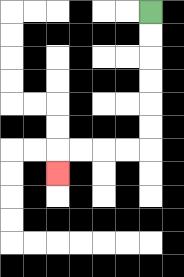{'start': '[6, 0]', 'end': '[2, 7]', 'path_directions': 'D,D,D,D,D,D,L,L,L,L,D', 'path_coordinates': '[[6, 0], [6, 1], [6, 2], [6, 3], [6, 4], [6, 5], [6, 6], [5, 6], [4, 6], [3, 6], [2, 6], [2, 7]]'}